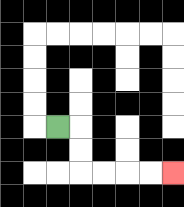{'start': '[2, 5]', 'end': '[7, 7]', 'path_directions': 'R,D,D,R,R,R,R', 'path_coordinates': '[[2, 5], [3, 5], [3, 6], [3, 7], [4, 7], [5, 7], [6, 7], [7, 7]]'}